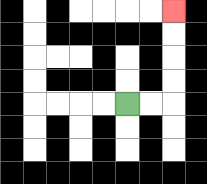{'start': '[5, 4]', 'end': '[7, 0]', 'path_directions': 'R,R,U,U,U,U', 'path_coordinates': '[[5, 4], [6, 4], [7, 4], [7, 3], [7, 2], [7, 1], [7, 0]]'}